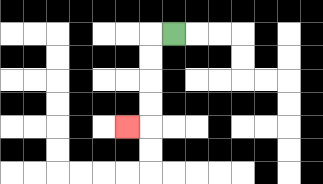{'start': '[7, 1]', 'end': '[5, 5]', 'path_directions': 'L,D,D,D,D,L', 'path_coordinates': '[[7, 1], [6, 1], [6, 2], [6, 3], [6, 4], [6, 5], [5, 5]]'}